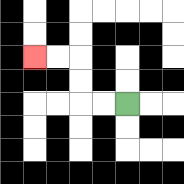{'start': '[5, 4]', 'end': '[1, 2]', 'path_directions': 'L,L,U,U,L,L', 'path_coordinates': '[[5, 4], [4, 4], [3, 4], [3, 3], [3, 2], [2, 2], [1, 2]]'}